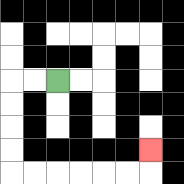{'start': '[2, 3]', 'end': '[6, 6]', 'path_directions': 'L,L,D,D,D,D,R,R,R,R,R,R,U', 'path_coordinates': '[[2, 3], [1, 3], [0, 3], [0, 4], [0, 5], [0, 6], [0, 7], [1, 7], [2, 7], [3, 7], [4, 7], [5, 7], [6, 7], [6, 6]]'}